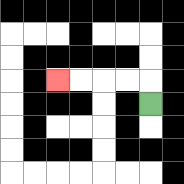{'start': '[6, 4]', 'end': '[2, 3]', 'path_directions': 'U,L,L,L,L', 'path_coordinates': '[[6, 4], [6, 3], [5, 3], [4, 3], [3, 3], [2, 3]]'}